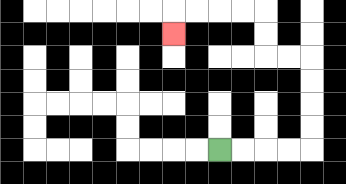{'start': '[9, 6]', 'end': '[7, 1]', 'path_directions': 'R,R,R,R,U,U,U,U,L,L,U,U,L,L,L,L,D', 'path_coordinates': '[[9, 6], [10, 6], [11, 6], [12, 6], [13, 6], [13, 5], [13, 4], [13, 3], [13, 2], [12, 2], [11, 2], [11, 1], [11, 0], [10, 0], [9, 0], [8, 0], [7, 0], [7, 1]]'}